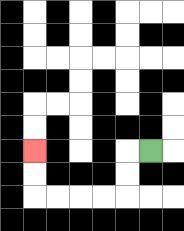{'start': '[6, 6]', 'end': '[1, 6]', 'path_directions': 'L,D,D,L,L,L,L,U,U', 'path_coordinates': '[[6, 6], [5, 6], [5, 7], [5, 8], [4, 8], [3, 8], [2, 8], [1, 8], [1, 7], [1, 6]]'}